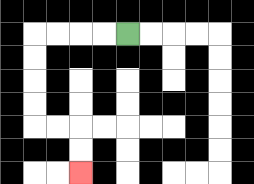{'start': '[5, 1]', 'end': '[3, 7]', 'path_directions': 'L,L,L,L,D,D,D,D,R,R,D,D', 'path_coordinates': '[[5, 1], [4, 1], [3, 1], [2, 1], [1, 1], [1, 2], [1, 3], [1, 4], [1, 5], [2, 5], [3, 5], [3, 6], [3, 7]]'}